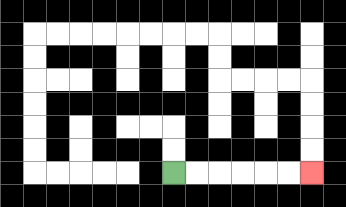{'start': '[7, 7]', 'end': '[13, 7]', 'path_directions': 'R,R,R,R,R,R', 'path_coordinates': '[[7, 7], [8, 7], [9, 7], [10, 7], [11, 7], [12, 7], [13, 7]]'}